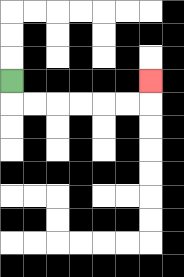{'start': '[0, 3]', 'end': '[6, 3]', 'path_directions': 'D,R,R,R,R,R,R,U', 'path_coordinates': '[[0, 3], [0, 4], [1, 4], [2, 4], [3, 4], [4, 4], [5, 4], [6, 4], [6, 3]]'}